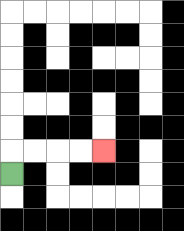{'start': '[0, 7]', 'end': '[4, 6]', 'path_directions': 'U,R,R,R,R', 'path_coordinates': '[[0, 7], [0, 6], [1, 6], [2, 6], [3, 6], [4, 6]]'}